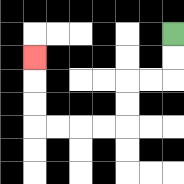{'start': '[7, 1]', 'end': '[1, 2]', 'path_directions': 'D,D,L,L,D,D,L,L,L,L,U,U,U', 'path_coordinates': '[[7, 1], [7, 2], [7, 3], [6, 3], [5, 3], [5, 4], [5, 5], [4, 5], [3, 5], [2, 5], [1, 5], [1, 4], [1, 3], [1, 2]]'}